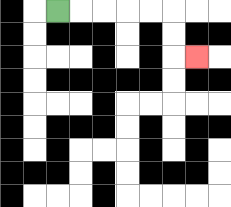{'start': '[2, 0]', 'end': '[8, 2]', 'path_directions': 'R,R,R,R,R,D,D,R', 'path_coordinates': '[[2, 0], [3, 0], [4, 0], [5, 0], [6, 0], [7, 0], [7, 1], [7, 2], [8, 2]]'}